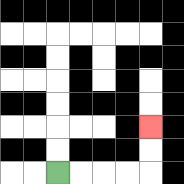{'start': '[2, 7]', 'end': '[6, 5]', 'path_directions': 'R,R,R,R,U,U', 'path_coordinates': '[[2, 7], [3, 7], [4, 7], [5, 7], [6, 7], [6, 6], [6, 5]]'}